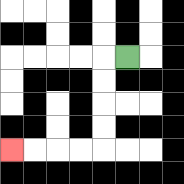{'start': '[5, 2]', 'end': '[0, 6]', 'path_directions': 'L,D,D,D,D,L,L,L,L', 'path_coordinates': '[[5, 2], [4, 2], [4, 3], [4, 4], [4, 5], [4, 6], [3, 6], [2, 6], [1, 6], [0, 6]]'}